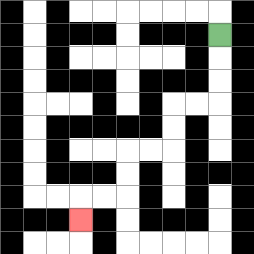{'start': '[9, 1]', 'end': '[3, 9]', 'path_directions': 'D,D,D,L,L,D,D,L,L,D,D,L,L,D', 'path_coordinates': '[[9, 1], [9, 2], [9, 3], [9, 4], [8, 4], [7, 4], [7, 5], [7, 6], [6, 6], [5, 6], [5, 7], [5, 8], [4, 8], [3, 8], [3, 9]]'}